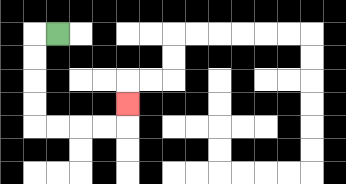{'start': '[2, 1]', 'end': '[5, 4]', 'path_directions': 'L,D,D,D,D,R,R,R,R,U', 'path_coordinates': '[[2, 1], [1, 1], [1, 2], [1, 3], [1, 4], [1, 5], [2, 5], [3, 5], [4, 5], [5, 5], [5, 4]]'}